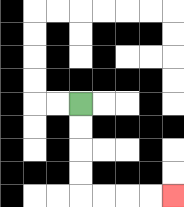{'start': '[3, 4]', 'end': '[7, 8]', 'path_directions': 'D,D,D,D,R,R,R,R', 'path_coordinates': '[[3, 4], [3, 5], [3, 6], [3, 7], [3, 8], [4, 8], [5, 8], [6, 8], [7, 8]]'}